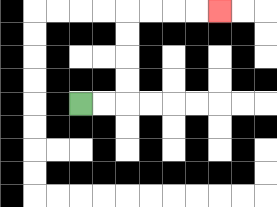{'start': '[3, 4]', 'end': '[9, 0]', 'path_directions': 'R,R,U,U,U,U,R,R,R,R', 'path_coordinates': '[[3, 4], [4, 4], [5, 4], [5, 3], [5, 2], [5, 1], [5, 0], [6, 0], [7, 0], [8, 0], [9, 0]]'}